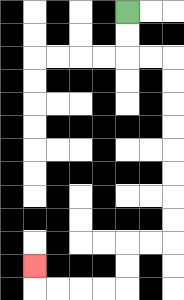{'start': '[5, 0]', 'end': '[1, 11]', 'path_directions': 'D,D,R,R,D,D,D,D,D,D,D,D,L,L,D,D,L,L,L,L,U', 'path_coordinates': '[[5, 0], [5, 1], [5, 2], [6, 2], [7, 2], [7, 3], [7, 4], [7, 5], [7, 6], [7, 7], [7, 8], [7, 9], [7, 10], [6, 10], [5, 10], [5, 11], [5, 12], [4, 12], [3, 12], [2, 12], [1, 12], [1, 11]]'}